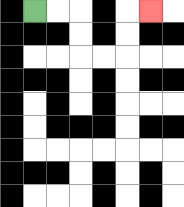{'start': '[1, 0]', 'end': '[6, 0]', 'path_directions': 'R,R,D,D,R,R,U,U,R', 'path_coordinates': '[[1, 0], [2, 0], [3, 0], [3, 1], [3, 2], [4, 2], [5, 2], [5, 1], [5, 0], [6, 0]]'}